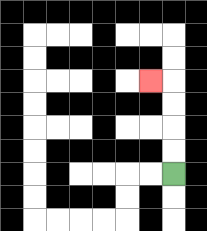{'start': '[7, 7]', 'end': '[6, 3]', 'path_directions': 'U,U,U,U,L', 'path_coordinates': '[[7, 7], [7, 6], [7, 5], [7, 4], [7, 3], [6, 3]]'}